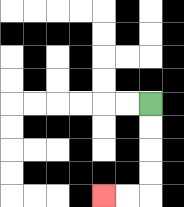{'start': '[6, 4]', 'end': '[4, 8]', 'path_directions': 'D,D,D,D,L,L', 'path_coordinates': '[[6, 4], [6, 5], [6, 6], [6, 7], [6, 8], [5, 8], [4, 8]]'}